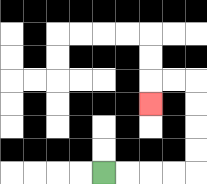{'start': '[4, 7]', 'end': '[6, 4]', 'path_directions': 'R,R,R,R,U,U,U,U,L,L,D', 'path_coordinates': '[[4, 7], [5, 7], [6, 7], [7, 7], [8, 7], [8, 6], [8, 5], [8, 4], [8, 3], [7, 3], [6, 3], [6, 4]]'}